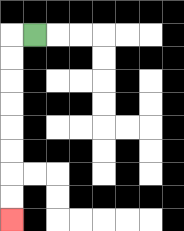{'start': '[1, 1]', 'end': '[0, 9]', 'path_directions': 'L,D,D,D,D,D,D,D,D', 'path_coordinates': '[[1, 1], [0, 1], [0, 2], [0, 3], [0, 4], [0, 5], [0, 6], [0, 7], [0, 8], [0, 9]]'}